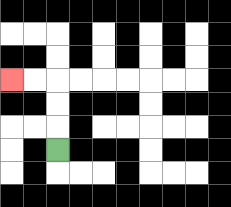{'start': '[2, 6]', 'end': '[0, 3]', 'path_directions': 'U,U,U,L,L', 'path_coordinates': '[[2, 6], [2, 5], [2, 4], [2, 3], [1, 3], [0, 3]]'}